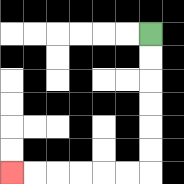{'start': '[6, 1]', 'end': '[0, 7]', 'path_directions': 'D,D,D,D,D,D,L,L,L,L,L,L', 'path_coordinates': '[[6, 1], [6, 2], [6, 3], [6, 4], [6, 5], [6, 6], [6, 7], [5, 7], [4, 7], [3, 7], [2, 7], [1, 7], [0, 7]]'}